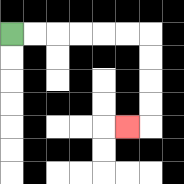{'start': '[0, 1]', 'end': '[5, 5]', 'path_directions': 'R,R,R,R,R,R,D,D,D,D,L', 'path_coordinates': '[[0, 1], [1, 1], [2, 1], [3, 1], [4, 1], [5, 1], [6, 1], [6, 2], [6, 3], [6, 4], [6, 5], [5, 5]]'}